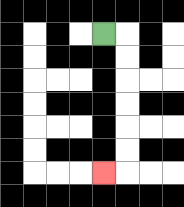{'start': '[4, 1]', 'end': '[4, 7]', 'path_directions': 'R,D,D,D,D,D,D,L', 'path_coordinates': '[[4, 1], [5, 1], [5, 2], [5, 3], [5, 4], [5, 5], [5, 6], [5, 7], [4, 7]]'}